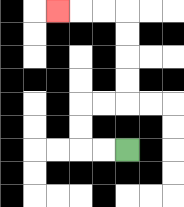{'start': '[5, 6]', 'end': '[2, 0]', 'path_directions': 'L,L,U,U,R,R,U,U,U,U,L,L,L', 'path_coordinates': '[[5, 6], [4, 6], [3, 6], [3, 5], [3, 4], [4, 4], [5, 4], [5, 3], [5, 2], [5, 1], [5, 0], [4, 0], [3, 0], [2, 0]]'}